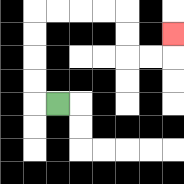{'start': '[2, 4]', 'end': '[7, 1]', 'path_directions': 'L,U,U,U,U,R,R,R,R,D,D,R,R,U', 'path_coordinates': '[[2, 4], [1, 4], [1, 3], [1, 2], [1, 1], [1, 0], [2, 0], [3, 0], [4, 0], [5, 0], [5, 1], [5, 2], [6, 2], [7, 2], [7, 1]]'}